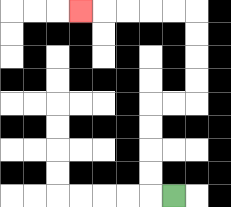{'start': '[7, 8]', 'end': '[3, 0]', 'path_directions': 'L,U,U,U,U,R,R,U,U,U,U,L,L,L,L,L', 'path_coordinates': '[[7, 8], [6, 8], [6, 7], [6, 6], [6, 5], [6, 4], [7, 4], [8, 4], [8, 3], [8, 2], [8, 1], [8, 0], [7, 0], [6, 0], [5, 0], [4, 0], [3, 0]]'}